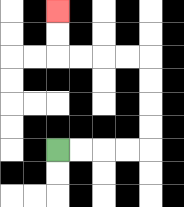{'start': '[2, 6]', 'end': '[2, 0]', 'path_directions': 'R,R,R,R,U,U,U,U,L,L,L,L,U,U', 'path_coordinates': '[[2, 6], [3, 6], [4, 6], [5, 6], [6, 6], [6, 5], [6, 4], [6, 3], [6, 2], [5, 2], [4, 2], [3, 2], [2, 2], [2, 1], [2, 0]]'}